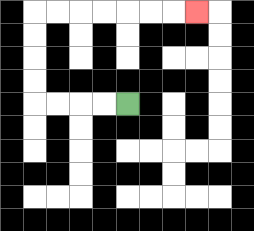{'start': '[5, 4]', 'end': '[8, 0]', 'path_directions': 'L,L,L,L,U,U,U,U,R,R,R,R,R,R,R', 'path_coordinates': '[[5, 4], [4, 4], [3, 4], [2, 4], [1, 4], [1, 3], [1, 2], [1, 1], [1, 0], [2, 0], [3, 0], [4, 0], [5, 0], [6, 0], [7, 0], [8, 0]]'}